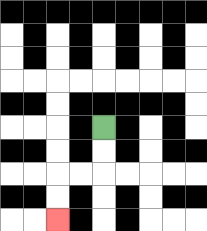{'start': '[4, 5]', 'end': '[2, 9]', 'path_directions': 'D,D,L,L,D,D', 'path_coordinates': '[[4, 5], [4, 6], [4, 7], [3, 7], [2, 7], [2, 8], [2, 9]]'}